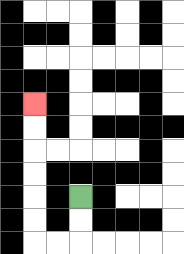{'start': '[3, 8]', 'end': '[1, 4]', 'path_directions': 'D,D,L,L,U,U,U,U,U,U', 'path_coordinates': '[[3, 8], [3, 9], [3, 10], [2, 10], [1, 10], [1, 9], [1, 8], [1, 7], [1, 6], [1, 5], [1, 4]]'}